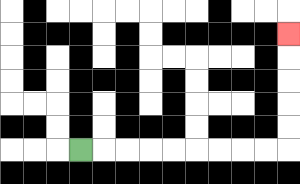{'start': '[3, 6]', 'end': '[12, 1]', 'path_directions': 'R,R,R,R,R,R,R,R,R,U,U,U,U,U', 'path_coordinates': '[[3, 6], [4, 6], [5, 6], [6, 6], [7, 6], [8, 6], [9, 6], [10, 6], [11, 6], [12, 6], [12, 5], [12, 4], [12, 3], [12, 2], [12, 1]]'}